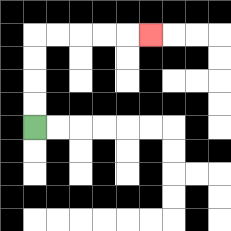{'start': '[1, 5]', 'end': '[6, 1]', 'path_directions': 'U,U,U,U,R,R,R,R,R', 'path_coordinates': '[[1, 5], [1, 4], [1, 3], [1, 2], [1, 1], [2, 1], [3, 1], [4, 1], [5, 1], [6, 1]]'}